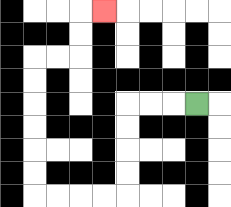{'start': '[8, 4]', 'end': '[4, 0]', 'path_directions': 'L,L,L,D,D,D,D,L,L,L,L,U,U,U,U,U,U,R,R,U,U,R', 'path_coordinates': '[[8, 4], [7, 4], [6, 4], [5, 4], [5, 5], [5, 6], [5, 7], [5, 8], [4, 8], [3, 8], [2, 8], [1, 8], [1, 7], [1, 6], [1, 5], [1, 4], [1, 3], [1, 2], [2, 2], [3, 2], [3, 1], [3, 0], [4, 0]]'}